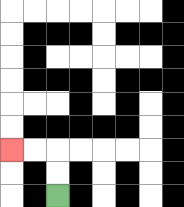{'start': '[2, 8]', 'end': '[0, 6]', 'path_directions': 'U,U,L,L', 'path_coordinates': '[[2, 8], [2, 7], [2, 6], [1, 6], [0, 6]]'}